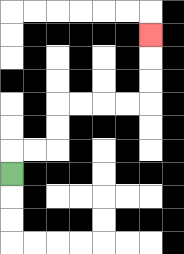{'start': '[0, 7]', 'end': '[6, 1]', 'path_directions': 'U,R,R,U,U,R,R,R,R,U,U,U', 'path_coordinates': '[[0, 7], [0, 6], [1, 6], [2, 6], [2, 5], [2, 4], [3, 4], [4, 4], [5, 4], [6, 4], [6, 3], [6, 2], [6, 1]]'}